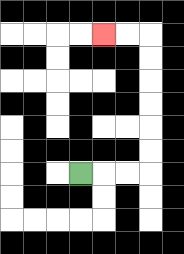{'start': '[3, 7]', 'end': '[4, 1]', 'path_directions': 'R,R,R,U,U,U,U,U,U,L,L', 'path_coordinates': '[[3, 7], [4, 7], [5, 7], [6, 7], [6, 6], [6, 5], [6, 4], [6, 3], [6, 2], [6, 1], [5, 1], [4, 1]]'}